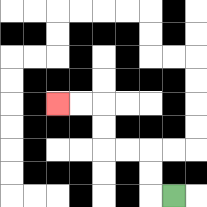{'start': '[7, 8]', 'end': '[2, 4]', 'path_directions': 'L,U,U,L,L,U,U,L,L', 'path_coordinates': '[[7, 8], [6, 8], [6, 7], [6, 6], [5, 6], [4, 6], [4, 5], [4, 4], [3, 4], [2, 4]]'}